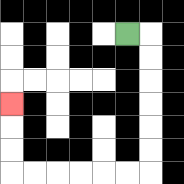{'start': '[5, 1]', 'end': '[0, 4]', 'path_directions': 'R,D,D,D,D,D,D,L,L,L,L,L,L,U,U,U', 'path_coordinates': '[[5, 1], [6, 1], [6, 2], [6, 3], [6, 4], [6, 5], [6, 6], [6, 7], [5, 7], [4, 7], [3, 7], [2, 7], [1, 7], [0, 7], [0, 6], [0, 5], [0, 4]]'}